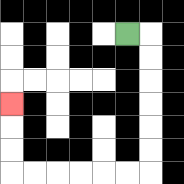{'start': '[5, 1]', 'end': '[0, 4]', 'path_directions': 'R,D,D,D,D,D,D,L,L,L,L,L,L,U,U,U', 'path_coordinates': '[[5, 1], [6, 1], [6, 2], [6, 3], [6, 4], [6, 5], [6, 6], [6, 7], [5, 7], [4, 7], [3, 7], [2, 7], [1, 7], [0, 7], [0, 6], [0, 5], [0, 4]]'}